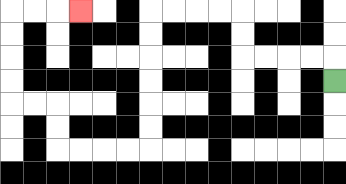{'start': '[14, 3]', 'end': '[3, 0]', 'path_directions': 'U,L,L,L,L,U,U,L,L,L,L,D,D,D,D,D,D,L,L,L,L,U,U,L,L,U,U,U,U,R,R,R', 'path_coordinates': '[[14, 3], [14, 2], [13, 2], [12, 2], [11, 2], [10, 2], [10, 1], [10, 0], [9, 0], [8, 0], [7, 0], [6, 0], [6, 1], [6, 2], [6, 3], [6, 4], [6, 5], [6, 6], [5, 6], [4, 6], [3, 6], [2, 6], [2, 5], [2, 4], [1, 4], [0, 4], [0, 3], [0, 2], [0, 1], [0, 0], [1, 0], [2, 0], [3, 0]]'}